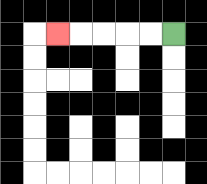{'start': '[7, 1]', 'end': '[2, 1]', 'path_directions': 'L,L,L,L,L', 'path_coordinates': '[[7, 1], [6, 1], [5, 1], [4, 1], [3, 1], [2, 1]]'}